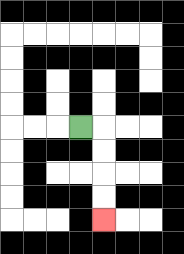{'start': '[3, 5]', 'end': '[4, 9]', 'path_directions': 'R,D,D,D,D', 'path_coordinates': '[[3, 5], [4, 5], [4, 6], [4, 7], [4, 8], [4, 9]]'}